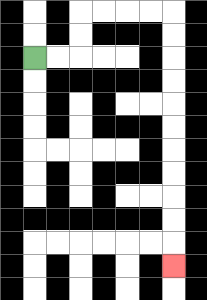{'start': '[1, 2]', 'end': '[7, 11]', 'path_directions': 'R,R,U,U,R,R,R,R,D,D,D,D,D,D,D,D,D,D,D', 'path_coordinates': '[[1, 2], [2, 2], [3, 2], [3, 1], [3, 0], [4, 0], [5, 0], [6, 0], [7, 0], [7, 1], [7, 2], [7, 3], [7, 4], [7, 5], [7, 6], [7, 7], [7, 8], [7, 9], [7, 10], [7, 11]]'}